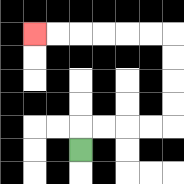{'start': '[3, 6]', 'end': '[1, 1]', 'path_directions': 'U,R,R,R,R,U,U,U,U,L,L,L,L,L,L', 'path_coordinates': '[[3, 6], [3, 5], [4, 5], [5, 5], [6, 5], [7, 5], [7, 4], [7, 3], [7, 2], [7, 1], [6, 1], [5, 1], [4, 1], [3, 1], [2, 1], [1, 1]]'}